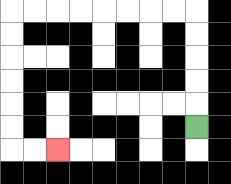{'start': '[8, 5]', 'end': '[2, 6]', 'path_directions': 'U,U,U,U,U,L,L,L,L,L,L,L,L,D,D,D,D,D,D,R,R', 'path_coordinates': '[[8, 5], [8, 4], [8, 3], [8, 2], [8, 1], [8, 0], [7, 0], [6, 0], [5, 0], [4, 0], [3, 0], [2, 0], [1, 0], [0, 0], [0, 1], [0, 2], [0, 3], [0, 4], [0, 5], [0, 6], [1, 6], [2, 6]]'}